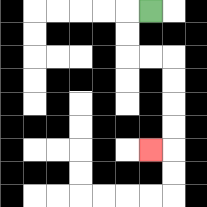{'start': '[6, 0]', 'end': '[6, 6]', 'path_directions': 'L,D,D,R,R,D,D,D,D,L', 'path_coordinates': '[[6, 0], [5, 0], [5, 1], [5, 2], [6, 2], [7, 2], [7, 3], [7, 4], [7, 5], [7, 6], [6, 6]]'}